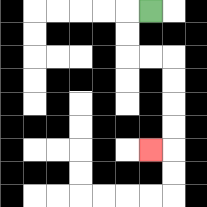{'start': '[6, 0]', 'end': '[6, 6]', 'path_directions': 'L,D,D,R,R,D,D,D,D,L', 'path_coordinates': '[[6, 0], [5, 0], [5, 1], [5, 2], [6, 2], [7, 2], [7, 3], [7, 4], [7, 5], [7, 6], [6, 6]]'}